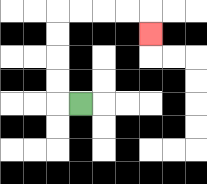{'start': '[3, 4]', 'end': '[6, 1]', 'path_directions': 'L,U,U,U,U,R,R,R,R,D', 'path_coordinates': '[[3, 4], [2, 4], [2, 3], [2, 2], [2, 1], [2, 0], [3, 0], [4, 0], [5, 0], [6, 0], [6, 1]]'}